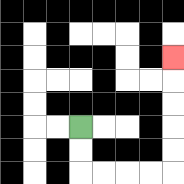{'start': '[3, 5]', 'end': '[7, 2]', 'path_directions': 'D,D,R,R,R,R,U,U,U,U,U', 'path_coordinates': '[[3, 5], [3, 6], [3, 7], [4, 7], [5, 7], [6, 7], [7, 7], [7, 6], [7, 5], [7, 4], [7, 3], [7, 2]]'}